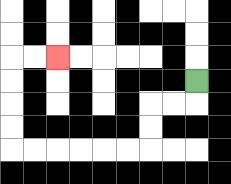{'start': '[8, 3]', 'end': '[2, 2]', 'path_directions': 'D,L,L,D,D,L,L,L,L,L,L,U,U,U,U,R,R', 'path_coordinates': '[[8, 3], [8, 4], [7, 4], [6, 4], [6, 5], [6, 6], [5, 6], [4, 6], [3, 6], [2, 6], [1, 6], [0, 6], [0, 5], [0, 4], [0, 3], [0, 2], [1, 2], [2, 2]]'}